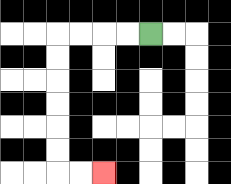{'start': '[6, 1]', 'end': '[4, 7]', 'path_directions': 'L,L,L,L,D,D,D,D,D,D,R,R', 'path_coordinates': '[[6, 1], [5, 1], [4, 1], [3, 1], [2, 1], [2, 2], [2, 3], [2, 4], [2, 5], [2, 6], [2, 7], [3, 7], [4, 7]]'}